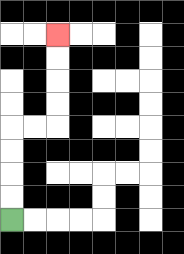{'start': '[0, 9]', 'end': '[2, 1]', 'path_directions': 'U,U,U,U,R,R,U,U,U,U', 'path_coordinates': '[[0, 9], [0, 8], [0, 7], [0, 6], [0, 5], [1, 5], [2, 5], [2, 4], [2, 3], [2, 2], [2, 1]]'}